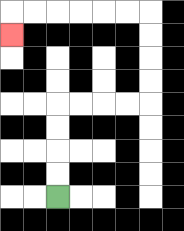{'start': '[2, 8]', 'end': '[0, 1]', 'path_directions': 'U,U,U,U,R,R,R,R,U,U,U,U,L,L,L,L,L,L,D', 'path_coordinates': '[[2, 8], [2, 7], [2, 6], [2, 5], [2, 4], [3, 4], [4, 4], [5, 4], [6, 4], [6, 3], [6, 2], [6, 1], [6, 0], [5, 0], [4, 0], [3, 0], [2, 0], [1, 0], [0, 0], [0, 1]]'}